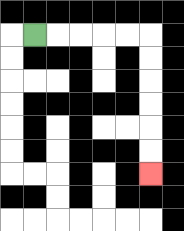{'start': '[1, 1]', 'end': '[6, 7]', 'path_directions': 'R,R,R,R,R,D,D,D,D,D,D', 'path_coordinates': '[[1, 1], [2, 1], [3, 1], [4, 1], [5, 1], [6, 1], [6, 2], [6, 3], [6, 4], [6, 5], [6, 6], [6, 7]]'}